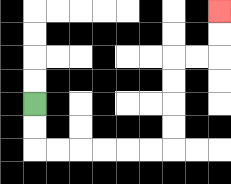{'start': '[1, 4]', 'end': '[9, 0]', 'path_directions': 'D,D,R,R,R,R,R,R,U,U,U,U,R,R,U,U', 'path_coordinates': '[[1, 4], [1, 5], [1, 6], [2, 6], [3, 6], [4, 6], [5, 6], [6, 6], [7, 6], [7, 5], [7, 4], [7, 3], [7, 2], [8, 2], [9, 2], [9, 1], [9, 0]]'}